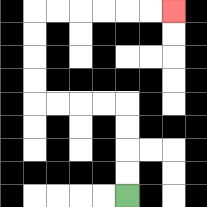{'start': '[5, 8]', 'end': '[7, 0]', 'path_directions': 'U,U,U,U,L,L,L,L,U,U,U,U,R,R,R,R,R,R', 'path_coordinates': '[[5, 8], [5, 7], [5, 6], [5, 5], [5, 4], [4, 4], [3, 4], [2, 4], [1, 4], [1, 3], [1, 2], [1, 1], [1, 0], [2, 0], [3, 0], [4, 0], [5, 0], [6, 0], [7, 0]]'}